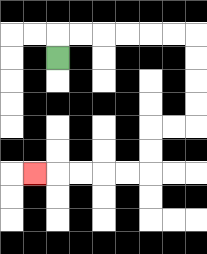{'start': '[2, 2]', 'end': '[1, 7]', 'path_directions': 'U,R,R,R,R,R,R,D,D,D,D,L,L,D,D,L,L,L,L,L', 'path_coordinates': '[[2, 2], [2, 1], [3, 1], [4, 1], [5, 1], [6, 1], [7, 1], [8, 1], [8, 2], [8, 3], [8, 4], [8, 5], [7, 5], [6, 5], [6, 6], [6, 7], [5, 7], [4, 7], [3, 7], [2, 7], [1, 7]]'}